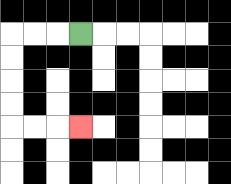{'start': '[3, 1]', 'end': '[3, 5]', 'path_directions': 'L,L,L,D,D,D,D,R,R,R', 'path_coordinates': '[[3, 1], [2, 1], [1, 1], [0, 1], [0, 2], [0, 3], [0, 4], [0, 5], [1, 5], [2, 5], [3, 5]]'}